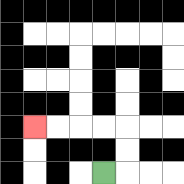{'start': '[4, 7]', 'end': '[1, 5]', 'path_directions': 'R,U,U,L,L,L,L', 'path_coordinates': '[[4, 7], [5, 7], [5, 6], [5, 5], [4, 5], [3, 5], [2, 5], [1, 5]]'}